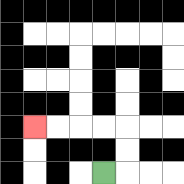{'start': '[4, 7]', 'end': '[1, 5]', 'path_directions': 'R,U,U,L,L,L,L', 'path_coordinates': '[[4, 7], [5, 7], [5, 6], [5, 5], [4, 5], [3, 5], [2, 5], [1, 5]]'}